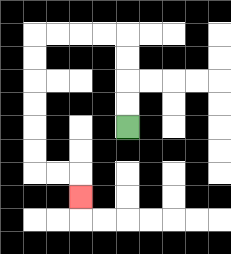{'start': '[5, 5]', 'end': '[3, 8]', 'path_directions': 'U,U,U,U,L,L,L,L,D,D,D,D,D,D,R,R,D', 'path_coordinates': '[[5, 5], [5, 4], [5, 3], [5, 2], [5, 1], [4, 1], [3, 1], [2, 1], [1, 1], [1, 2], [1, 3], [1, 4], [1, 5], [1, 6], [1, 7], [2, 7], [3, 7], [3, 8]]'}